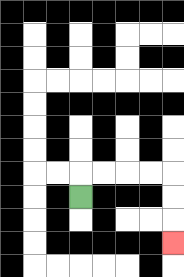{'start': '[3, 8]', 'end': '[7, 10]', 'path_directions': 'U,R,R,R,R,D,D,D', 'path_coordinates': '[[3, 8], [3, 7], [4, 7], [5, 7], [6, 7], [7, 7], [7, 8], [7, 9], [7, 10]]'}